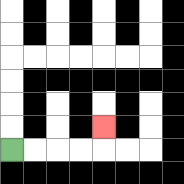{'start': '[0, 6]', 'end': '[4, 5]', 'path_directions': 'R,R,R,R,U', 'path_coordinates': '[[0, 6], [1, 6], [2, 6], [3, 6], [4, 6], [4, 5]]'}